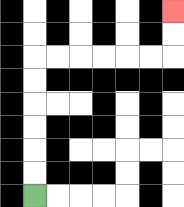{'start': '[1, 8]', 'end': '[7, 0]', 'path_directions': 'U,U,U,U,U,U,R,R,R,R,R,R,U,U', 'path_coordinates': '[[1, 8], [1, 7], [1, 6], [1, 5], [1, 4], [1, 3], [1, 2], [2, 2], [3, 2], [4, 2], [5, 2], [6, 2], [7, 2], [7, 1], [7, 0]]'}